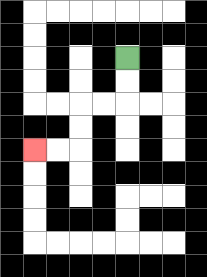{'start': '[5, 2]', 'end': '[1, 6]', 'path_directions': 'D,D,L,L,D,D,L,L', 'path_coordinates': '[[5, 2], [5, 3], [5, 4], [4, 4], [3, 4], [3, 5], [3, 6], [2, 6], [1, 6]]'}